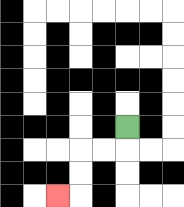{'start': '[5, 5]', 'end': '[2, 8]', 'path_directions': 'D,L,L,D,D,L', 'path_coordinates': '[[5, 5], [5, 6], [4, 6], [3, 6], [3, 7], [3, 8], [2, 8]]'}